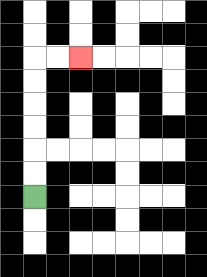{'start': '[1, 8]', 'end': '[3, 2]', 'path_directions': 'U,U,U,U,U,U,R,R', 'path_coordinates': '[[1, 8], [1, 7], [1, 6], [1, 5], [1, 4], [1, 3], [1, 2], [2, 2], [3, 2]]'}